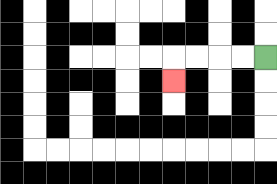{'start': '[11, 2]', 'end': '[7, 3]', 'path_directions': 'L,L,L,L,D', 'path_coordinates': '[[11, 2], [10, 2], [9, 2], [8, 2], [7, 2], [7, 3]]'}